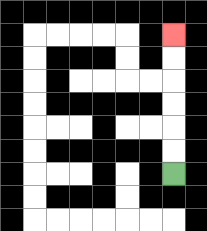{'start': '[7, 7]', 'end': '[7, 1]', 'path_directions': 'U,U,U,U,U,U', 'path_coordinates': '[[7, 7], [7, 6], [7, 5], [7, 4], [7, 3], [7, 2], [7, 1]]'}